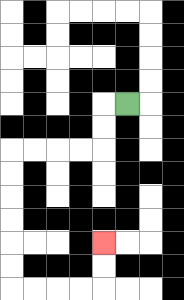{'start': '[5, 4]', 'end': '[4, 10]', 'path_directions': 'L,D,D,L,L,L,L,D,D,D,D,D,D,R,R,R,R,U,U', 'path_coordinates': '[[5, 4], [4, 4], [4, 5], [4, 6], [3, 6], [2, 6], [1, 6], [0, 6], [0, 7], [0, 8], [0, 9], [0, 10], [0, 11], [0, 12], [1, 12], [2, 12], [3, 12], [4, 12], [4, 11], [4, 10]]'}